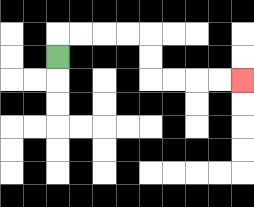{'start': '[2, 2]', 'end': '[10, 3]', 'path_directions': 'U,R,R,R,R,D,D,R,R,R,R', 'path_coordinates': '[[2, 2], [2, 1], [3, 1], [4, 1], [5, 1], [6, 1], [6, 2], [6, 3], [7, 3], [8, 3], [9, 3], [10, 3]]'}